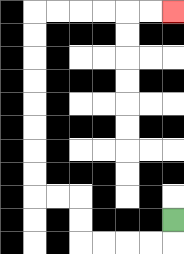{'start': '[7, 9]', 'end': '[7, 0]', 'path_directions': 'D,L,L,L,L,U,U,L,L,U,U,U,U,U,U,U,U,R,R,R,R,R,R', 'path_coordinates': '[[7, 9], [7, 10], [6, 10], [5, 10], [4, 10], [3, 10], [3, 9], [3, 8], [2, 8], [1, 8], [1, 7], [1, 6], [1, 5], [1, 4], [1, 3], [1, 2], [1, 1], [1, 0], [2, 0], [3, 0], [4, 0], [5, 0], [6, 0], [7, 0]]'}